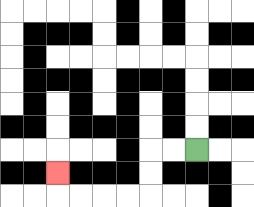{'start': '[8, 6]', 'end': '[2, 7]', 'path_directions': 'L,L,D,D,L,L,L,L,U', 'path_coordinates': '[[8, 6], [7, 6], [6, 6], [6, 7], [6, 8], [5, 8], [4, 8], [3, 8], [2, 8], [2, 7]]'}